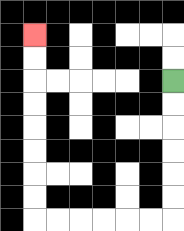{'start': '[7, 3]', 'end': '[1, 1]', 'path_directions': 'D,D,D,D,D,D,L,L,L,L,L,L,U,U,U,U,U,U,U,U', 'path_coordinates': '[[7, 3], [7, 4], [7, 5], [7, 6], [7, 7], [7, 8], [7, 9], [6, 9], [5, 9], [4, 9], [3, 9], [2, 9], [1, 9], [1, 8], [1, 7], [1, 6], [1, 5], [1, 4], [1, 3], [1, 2], [1, 1]]'}